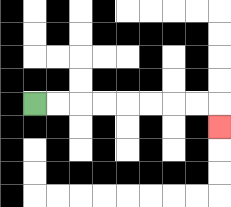{'start': '[1, 4]', 'end': '[9, 5]', 'path_directions': 'R,R,R,R,R,R,R,R,D', 'path_coordinates': '[[1, 4], [2, 4], [3, 4], [4, 4], [5, 4], [6, 4], [7, 4], [8, 4], [9, 4], [9, 5]]'}